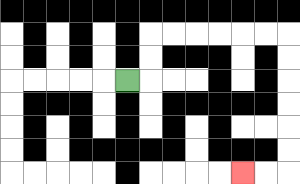{'start': '[5, 3]', 'end': '[10, 7]', 'path_directions': 'R,U,U,R,R,R,R,R,R,D,D,D,D,D,D,L,L', 'path_coordinates': '[[5, 3], [6, 3], [6, 2], [6, 1], [7, 1], [8, 1], [9, 1], [10, 1], [11, 1], [12, 1], [12, 2], [12, 3], [12, 4], [12, 5], [12, 6], [12, 7], [11, 7], [10, 7]]'}